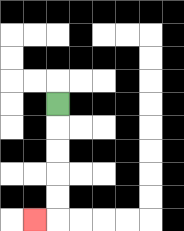{'start': '[2, 4]', 'end': '[1, 9]', 'path_directions': 'D,D,D,D,D,L', 'path_coordinates': '[[2, 4], [2, 5], [2, 6], [2, 7], [2, 8], [2, 9], [1, 9]]'}